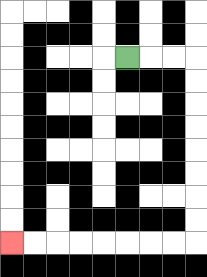{'start': '[5, 2]', 'end': '[0, 10]', 'path_directions': 'R,R,R,D,D,D,D,D,D,D,D,L,L,L,L,L,L,L,L', 'path_coordinates': '[[5, 2], [6, 2], [7, 2], [8, 2], [8, 3], [8, 4], [8, 5], [8, 6], [8, 7], [8, 8], [8, 9], [8, 10], [7, 10], [6, 10], [5, 10], [4, 10], [3, 10], [2, 10], [1, 10], [0, 10]]'}